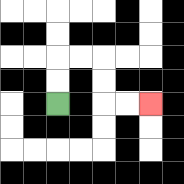{'start': '[2, 4]', 'end': '[6, 4]', 'path_directions': 'U,U,R,R,D,D,R,R', 'path_coordinates': '[[2, 4], [2, 3], [2, 2], [3, 2], [4, 2], [4, 3], [4, 4], [5, 4], [6, 4]]'}